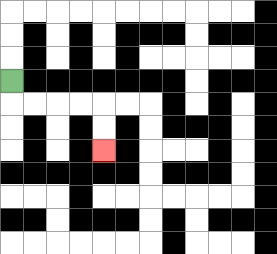{'start': '[0, 3]', 'end': '[4, 6]', 'path_directions': 'D,R,R,R,R,D,D', 'path_coordinates': '[[0, 3], [0, 4], [1, 4], [2, 4], [3, 4], [4, 4], [4, 5], [4, 6]]'}